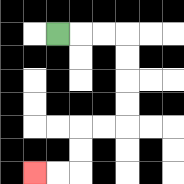{'start': '[2, 1]', 'end': '[1, 7]', 'path_directions': 'R,R,R,D,D,D,D,L,L,D,D,L,L', 'path_coordinates': '[[2, 1], [3, 1], [4, 1], [5, 1], [5, 2], [5, 3], [5, 4], [5, 5], [4, 5], [3, 5], [3, 6], [3, 7], [2, 7], [1, 7]]'}